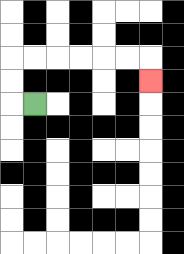{'start': '[1, 4]', 'end': '[6, 3]', 'path_directions': 'L,U,U,R,R,R,R,R,R,D', 'path_coordinates': '[[1, 4], [0, 4], [0, 3], [0, 2], [1, 2], [2, 2], [3, 2], [4, 2], [5, 2], [6, 2], [6, 3]]'}